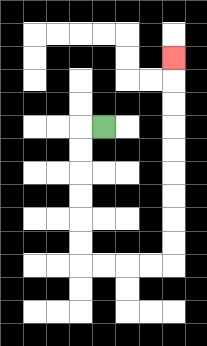{'start': '[4, 5]', 'end': '[7, 2]', 'path_directions': 'L,D,D,D,D,D,D,R,R,R,R,U,U,U,U,U,U,U,U,U', 'path_coordinates': '[[4, 5], [3, 5], [3, 6], [3, 7], [3, 8], [3, 9], [3, 10], [3, 11], [4, 11], [5, 11], [6, 11], [7, 11], [7, 10], [7, 9], [7, 8], [7, 7], [7, 6], [7, 5], [7, 4], [7, 3], [7, 2]]'}